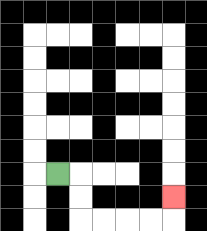{'start': '[2, 7]', 'end': '[7, 8]', 'path_directions': 'R,D,D,R,R,R,R,U', 'path_coordinates': '[[2, 7], [3, 7], [3, 8], [3, 9], [4, 9], [5, 9], [6, 9], [7, 9], [7, 8]]'}